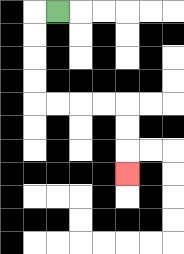{'start': '[2, 0]', 'end': '[5, 7]', 'path_directions': 'L,D,D,D,D,R,R,R,R,D,D,D', 'path_coordinates': '[[2, 0], [1, 0], [1, 1], [1, 2], [1, 3], [1, 4], [2, 4], [3, 4], [4, 4], [5, 4], [5, 5], [5, 6], [5, 7]]'}